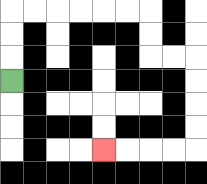{'start': '[0, 3]', 'end': '[4, 6]', 'path_directions': 'U,U,U,R,R,R,R,R,R,D,D,R,R,D,D,D,D,L,L,L,L', 'path_coordinates': '[[0, 3], [0, 2], [0, 1], [0, 0], [1, 0], [2, 0], [3, 0], [4, 0], [5, 0], [6, 0], [6, 1], [6, 2], [7, 2], [8, 2], [8, 3], [8, 4], [8, 5], [8, 6], [7, 6], [6, 6], [5, 6], [4, 6]]'}